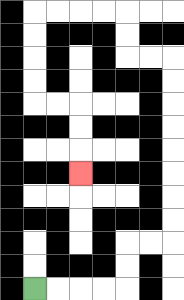{'start': '[1, 12]', 'end': '[3, 7]', 'path_directions': 'R,R,R,R,U,U,R,R,U,U,U,U,U,U,U,U,L,L,U,U,L,L,L,L,D,D,D,D,R,R,D,D,D', 'path_coordinates': '[[1, 12], [2, 12], [3, 12], [4, 12], [5, 12], [5, 11], [5, 10], [6, 10], [7, 10], [7, 9], [7, 8], [7, 7], [7, 6], [7, 5], [7, 4], [7, 3], [7, 2], [6, 2], [5, 2], [5, 1], [5, 0], [4, 0], [3, 0], [2, 0], [1, 0], [1, 1], [1, 2], [1, 3], [1, 4], [2, 4], [3, 4], [3, 5], [3, 6], [3, 7]]'}